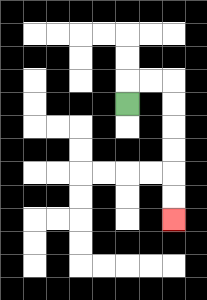{'start': '[5, 4]', 'end': '[7, 9]', 'path_directions': 'U,R,R,D,D,D,D,D,D', 'path_coordinates': '[[5, 4], [5, 3], [6, 3], [7, 3], [7, 4], [7, 5], [7, 6], [7, 7], [7, 8], [7, 9]]'}